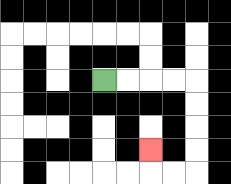{'start': '[4, 3]', 'end': '[6, 6]', 'path_directions': 'R,R,R,R,D,D,D,D,L,L,U', 'path_coordinates': '[[4, 3], [5, 3], [6, 3], [7, 3], [8, 3], [8, 4], [8, 5], [8, 6], [8, 7], [7, 7], [6, 7], [6, 6]]'}